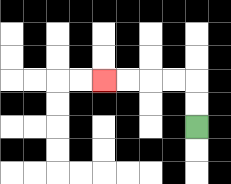{'start': '[8, 5]', 'end': '[4, 3]', 'path_directions': 'U,U,L,L,L,L', 'path_coordinates': '[[8, 5], [8, 4], [8, 3], [7, 3], [6, 3], [5, 3], [4, 3]]'}